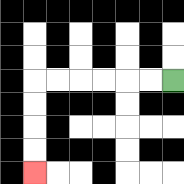{'start': '[7, 3]', 'end': '[1, 7]', 'path_directions': 'L,L,L,L,L,L,D,D,D,D', 'path_coordinates': '[[7, 3], [6, 3], [5, 3], [4, 3], [3, 3], [2, 3], [1, 3], [1, 4], [1, 5], [1, 6], [1, 7]]'}